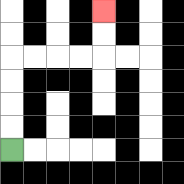{'start': '[0, 6]', 'end': '[4, 0]', 'path_directions': 'U,U,U,U,R,R,R,R,U,U', 'path_coordinates': '[[0, 6], [0, 5], [0, 4], [0, 3], [0, 2], [1, 2], [2, 2], [3, 2], [4, 2], [4, 1], [4, 0]]'}